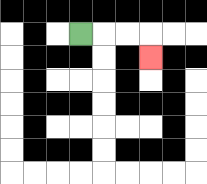{'start': '[3, 1]', 'end': '[6, 2]', 'path_directions': 'R,R,R,D', 'path_coordinates': '[[3, 1], [4, 1], [5, 1], [6, 1], [6, 2]]'}